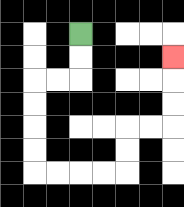{'start': '[3, 1]', 'end': '[7, 2]', 'path_directions': 'D,D,L,L,D,D,D,D,R,R,R,R,U,U,R,R,U,U,U', 'path_coordinates': '[[3, 1], [3, 2], [3, 3], [2, 3], [1, 3], [1, 4], [1, 5], [1, 6], [1, 7], [2, 7], [3, 7], [4, 7], [5, 7], [5, 6], [5, 5], [6, 5], [7, 5], [7, 4], [7, 3], [7, 2]]'}